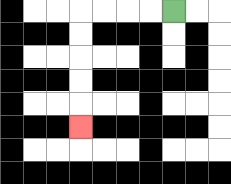{'start': '[7, 0]', 'end': '[3, 5]', 'path_directions': 'L,L,L,L,D,D,D,D,D', 'path_coordinates': '[[7, 0], [6, 0], [5, 0], [4, 0], [3, 0], [3, 1], [3, 2], [3, 3], [3, 4], [3, 5]]'}